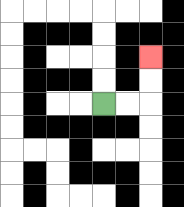{'start': '[4, 4]', 'end': '[6, 2]', 'path_directions': 'R,R,U,U', 'path_coordinates': '[[4, 4], [5, 4], [6, 4], [6, 3], [6, 2]]'}